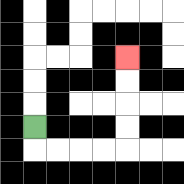{'start': '[1, 5]', 'end': '[5, 2]', 'path_directions': 'D,R,R,R,R,U,U,U,U', 'path_coordinates': '[[1, 5], [1, 6], [2, 6], [3, 6], [4, 6], [5, 6], [5, 5], [5, 4], [5, 3], [5, 2]]'}